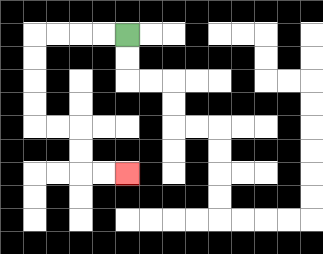{'start': '[5, 1]', 'end': '[5, 7]', 'path_directions': 'L,L,L,L,D,D,D,D,R,R,D,D,R,R', 'path_coordinates': '[[5, 1], [4, 1], [3, 1], [2, 1], [1, 1], [1, 2], [1, 3], [1, 4], [1, 5], [2, 5], [3, 5], [3, 6], [3, 7], [4, 7], [5, 7]]'}